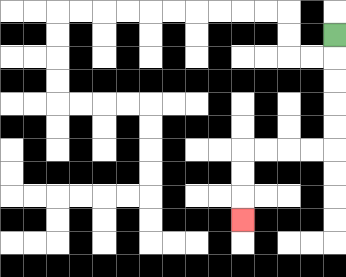{'start': '[14, 1]', 'end': '[10, 9]', 'path_directions': 'D,D,D,D,D,L,L,L,L,D,D,D', 'path_coordinates': '[[14, 1], [14, 2], [14, 3], [14, 4], [14, 5], [14, 6], [13, 6], [12, 6], [11, 6], [10, 6], [10, 7], [10, 8], [10, 9]]'}